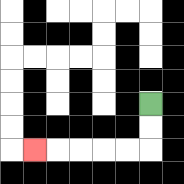{'start': '[6, 4]', 'end': '[1, 6]', 'path_directions': 'D,D,L,L,L,L,L', 'path_coordinates': '[[6, 4], [6, 5], [6, 6], [5, 6], [4, 6], [3, 6], [2, 6], [1, 6]]'}